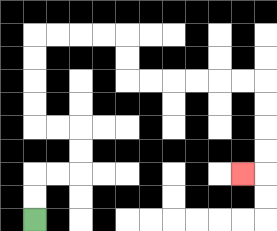{'start': '[1, 9]', 'end': '[10, 7]', 'path_directions': 'U,U,R,R,U,U,L,L,U,U,U,U,R,R,R,R,D,D,R,R,R,R,R,R,D,D,D,D,L', 'path_coordinates': '[[1, 9], [1, 8], [1, 7], [2, 7], [3, 7], [3, 6], [3, 5], [2, 5], [1, 5], [1, 4], [1, 3], [1, 2], [1, 1], [2, 1], [3, 1], [4, 1], [5, 1], [5, 2], [5, 3], [6, 3], [7, 3], [8, 3], [9, 3], [10, 3], [11, 3], [11, 4], [11, 5], [11, 6], [11, 7], [10, 7]]'}